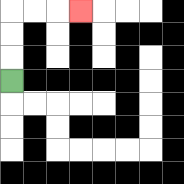{'start': '[0, 3]', 'end': '[3, 0]', 'path_directions': 'U,U,U,R,R,R', 'path_coordinates': '[[0, 3], [0, 2], [0, 1], [0, 0], [1, 0], [2, 0], [3, 0]]'}